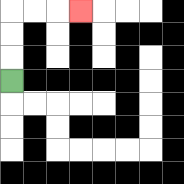{'start': '[0, 3]', 'end': '[3, 0]', 'path_directions': 'U,U,U,R,R,R', 'path_coordinates': '[[0, 3], [0, 2], [0, 1], [0, 0], [1, 0], [2, 0], [3, 0]]'}